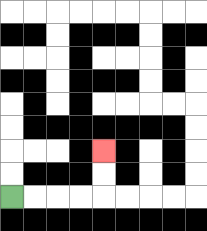{'start': '[0, 8]', 'end': '[4, 6]', 'path_directions': 'R,R,R,R,U,U', 'path_coordinates': '[[0, 8], [1, 8], [2, 8], [3, 8], [4, 8], [4, 7], [4, 6]]'}